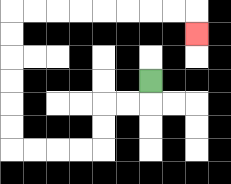{'start': '[6, 3]', 'end': '[8, 1]', 'path_directions': 'D,L,L,D,D,L,L,L,L,U,U,U,U,U,U,R,R,R,R,R,R,R,R,D', 'path_coordinates': '[[6, 3], [6, 4], [5, 4], [4, 4], [4, 5], [4, 6], [3, 6], [2, 6], [1, 6], [0, 6], [0, 5], [0, 4], [0, 3], [0, 2], [0, 1], [0, 0], [1, 0], [2, 0], [3, 0], [4, 0], [5, 0], [6, 0], [7, 0], [8, 0], [8, 1]]'}